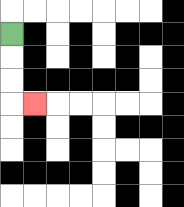{'start': '[0, 1]', 'end': '[1, 4]', 'path_directions': 'D,D,D,R', 'path_coordinates': '[[0, 1], [0, 2], [0, 3], [0, 4], [1, 4]]'}